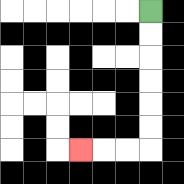{'start': '[6, 0]', 'end': '[3, 6]', 'path_directions': 'D,D,D,D,D,D,L,L,L', 'path_coordinates': '[[6, 0], [6, 1], [6, 2], [6, 3], [6, 4], [6, 5], [6, 6], [5, 6], [4, 6], [3, 6]]'}